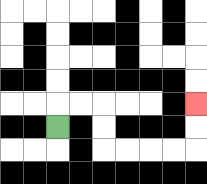{'start': '[2, 5]', 'end': '[8, 4]', 'path_directions': 'U,R,R,D,D,R,R,R,R,U,U', 'path_coordinates': '[[2, 5], [2, 4], [3, 4], [4, 4], [4, 5], [4, 6], [5, 6], [6, 6], [7, 6], [8, 6], [8, 5], [8, 4]]'}